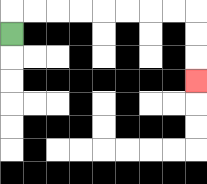{'start': '[0, 1]', 'end': '[8, 3]', 'path_directions': 'U,R,R,R,R,R,R,R,R,D,D,D', 'path_coordinates': '[[0, 1], [0, 0], [1, 0], [2, 0], [3, 0], [4, 0], [5, 0], [6, 0], [7, 0], [8, 0], [8, 1], [8, 2], [8, 3]]'}